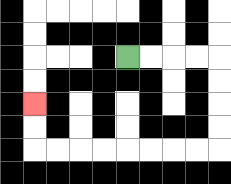{'start': '[5, 2]', 'end': '[1, 4]', 'path_directions': 'R,R,R,R,D,D,D,D,L,L,L,L,L,L,L,L,U,U', 'path_coordinates': '[[5, 2], [6, 2], [7, 2], [8, 2], [9, 2], [9, 3], [9, 4], [9, 5], [9, 6], [8, 6], [7, 6], [6, 6], [5, 6], [4, 6], [3, 6], [2, 6], [1, 6], [1, 5], [1, 4]]'}